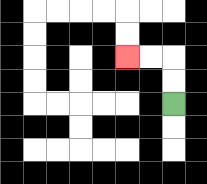{'start': '[7, 4]', 'end': '[5, 2]', 'path_directions': 'U,U,L,L', 'path_coordinates': '[[7, 4], [7, 3], [7, 2], [6, 2], [5, 2]]'}